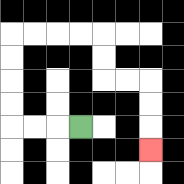{'start': '[3, 5]', 'end': '[6, 6]', 'path_directions': 'L,L,L,U,U,U,U,R,R,R,R,D,D,R,R,D,D,D', 'path_coordinates': '[[3, 5], [2, 5], [1, 5], [0, 5], [0, 4], [0, 3], [0, 2], [0, 1], [1, 1], [2, 1], [3, 1], [4, 1], [4, 2], [4, 3], [5, 3], [6, 3], [6, 4], [6, 5], [6, 6]]'}